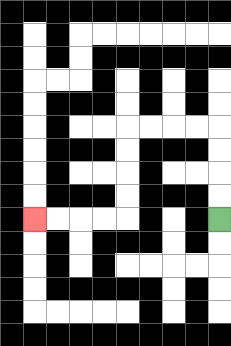{'start': '[9, 9]', 'end': '[1, 9]', 'path_directions': 'U,U,U,U,L,L,L,L,D,D,D,D,L,L,L,L', 'path_coordinates': '[[9, 9], [9, 8], [9, 7], [9, 6], [9, 5], [8, 5], [7, 5], [6, 5], [5, 5], [5, 6], [5, 7], [5, 8], [5, 9], [4, 9], [3, 9], [2, 9], [1, 9]]'}